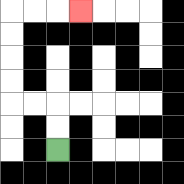{'start': '[2, 6]', 'end': '[3, 0]', 'path_directions': 'U,U,L,L,U,U,U,U,R,R,R', 'path_coordinates': '[[2, 6], [2, 5], [2, 4], [1, 4], [0, 4], [0, 3], [0, 2], [0, 1], [0, 0], [1, 0], [2, 0], [3, 0]]'}